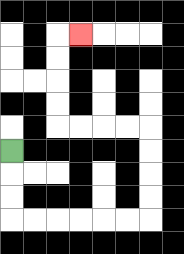{'start': '[0, 6]', 'end': '[3, 1]', 'path_directions': 'D,D,D,R,R,R,R,R,R,U,U,U,U,L,L,L,L,U,U,U,U,R', 'path_coordinates': '[[0, 6], [0, 7], [0, 8], [0, 9], [1, 9], [2, 9], [3, 9], [4, 9], [5, 9], [6, 9], [6, 8], [6, 7], [6, 6], [6, 5], [5, 5], [4, 5], [3, 5], [2, 5], [2, 4], [2, 3], [2, 2], [2, 1], [3, 1]]'}